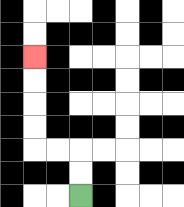{'start': '[3, 8]', 'end': '[1, 2]', 'path_directions': 'U,U,L,L,U,U,U,U', 'path_coordinates': '[[3, 8], [3, 7], [3, 6], [2, 6], [1, 6], [1, 5], [1, 4], [1, 3], [1, 2]]'}